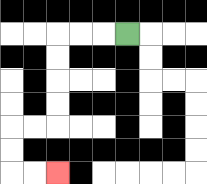{'start': '[5, 1]', 'end': '[2, 7]', 'path_directions': 'L,L,L,D,D,D,D,L,L,D,D,R,R', 'path_coordinates': '[[5, 1], [4, 1], [3, 1], [2, 1], [2, 2], [2, 3], [2, 4], [2, 5], [1, 5], [0, 5], [0, 6], [0, 7], [1, 7], [2, 7]]'}